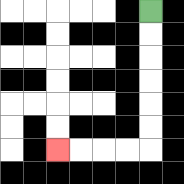{'start': '[6, 0]', 'end': '[2, 6]', 'path_directions': 'D,D,D,D,D,D,L,L,L,L', 'path_coordinates': '[[6, 0], [6, 1], [6, 2], [6, 3], [6, 4], [6, 5], [6, 6], [5, 6], [4, 6], [3, 6], [2, 6]]'}